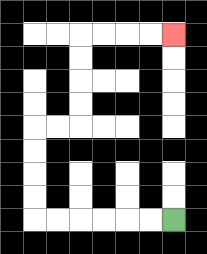{'start': '[7, 9]', 'end': '[7, 1]', 'path_directions': 'L,L,L,L,L,L,U,U,U,U,R,R,U,U,U,U,R,R,R,R', 'path_coordinates': '[[7, 9], [6, 9], [5, 9], [4, 9], [3, 9], [2, 9], [1, 9], [1, 8], [1, 7], [1, 6], [1, 5], [2, 5], [3, 5], [3, 4], [3, 3], [3, 2], [3, 1], [4, 1], [5, 1], [6, 1], [7, 1]]'}